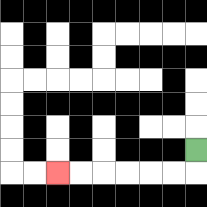{'start': '[8, 6]', 'end': '[2, 7]', 'path_directions': 'D,L,L,L,L,L,L', 'path_coordinates': '[[8, 6], [8, 7], [7, 7], [6, 7], [5, 7], [4, 7], [3, 7], [2, 7]]'}